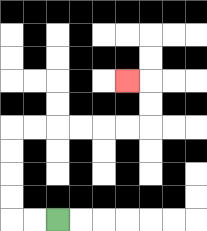{'start': '[2, 9]', 'end': '[5, 3]', 'path_directions': 'L,L,U,U,U,U,R,R,R,R,R,R,U,U,L', 'path_coordinates': '[[2, 9], [1, 9], [0, 9], [0, 8], [0, 7], [0, 6], [0, 5], [1, 5], [2, 5], [3, 5], [4, 5], [5, 5], [6, 5], [6, 4], [6, 3], [5, 3]]'}